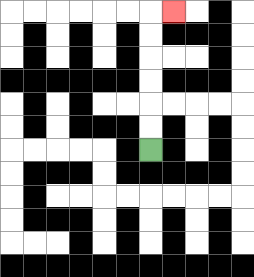{'start': '[6, 6]', 'end': '[7, 0]', 'path_directions': 'U,U,U,U,U,U,R', 'path_coordinates': '[[6, 6], [6, 5], [6, 4], [6, 3], [6, 2], [6, 1], [6, 0], [7, 0]]'}